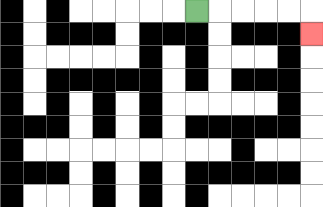{'start': '[8, 0]', 'end': '[13, 1]', 'path_directions': 'R,R,R,R,R,D', 'path_coordinates': '[[8, 0], [9, 0], [10, 0], [11, 0], [12, 0], [13, 0], [13, 1]]'}